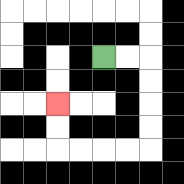{'start': '[4, 2]', 'end': '[2, 4]', 'path_directions': 'R,R,D,D,D,D,L,L,L,L,U,U', 'path_coordinates': '[[4, 2], [5, 2], [6, 2], [6, 3], [6, 4], [6, 5], [6, 6], [5, 6], [4, 6], [3, 6], [2, 6], [2, 5], [2, 4]]'}